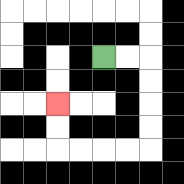{'start': '[4, 2]', 'end': '[2, 4]', 'path_directions': 'R,R,D,D,D,D,L,L,L,L,U,U', 'path_coordinates': '[[4, 2], [5, 2], [6, 2], [6, 3], [6, 4], [6, 5], [6, 6], [5, 6], [4, 6], [3, 6], [2, 6], [2, 5], [2, 4]]'}